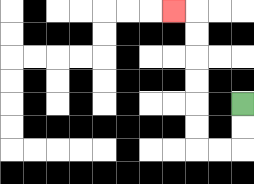{'start': '[10, 4]', 'end': '[7, 0]', 'path_directions': 'D,D,L,L,U,U,U,U,U,U,L', 'path_coordinates': '[[10, 4], [10, 5], [10, 6], [9, 6], [8, 6], [8, 5], [8, 4], [8, 3], [8, 2], [8, 1], [8, 0], [7, 0]]'}